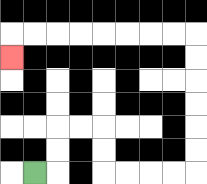{'start': '[1, 7]', 'end': '[0, 2]', 'path_directions': 'R,U,U,R,R,D,D,R,R,R,R,U,U,U,U,U,U,L,L,L,L,L,L,L,L,D', 'path_coordinates': '[[1, 7], [2, 7], [2, 6], [2, 5], [3, 5], [4, 5], [4, 6], [4, 7], [5, 7], [6, 7], [7, 7], [8, 7], [8, 6], [8, 5], [8, 4], [8, 3], [8, 2], [8, 1], [7, 1], [6, 1], [5, 1], [4, 1], [3, 1], [2, 1], [1, 1], [0, 1], [0, 2]]'}